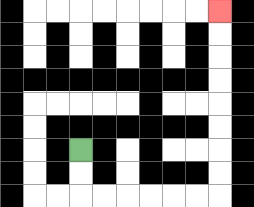{'start': '[3, 6]', 'end': '[9, 0]', 'path_directions': 'D,D,R,R,R,R,R,R,U,U,U,U,U,U,U,U', 'path_coordinates': '[[3, 6], [3, 7], [3, 8], [4, 8], [5, 8], [6, 8], [7, 8], [8, 8], [9, 8], [9, 7], [9, 6], [9, 5], [9, 4], [9, 3], [9, 2], [9, 1], [9, 0]]'}